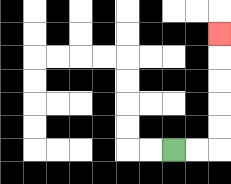{'start': '[7, 6]', 'end': '[9, 1]', 'path_directions': 'R,R,U,U,U,U,U', 'path_coordinates': '[[7, 6], [8, 6], [9, 6], [9, 5], [9, 4], [9, 3], [9, 2], [9, 1]]'}